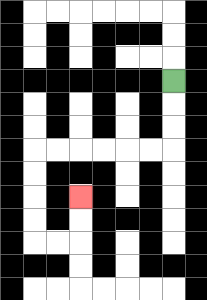{'start': '[7, 3]', 'end': '[3, 8]', 'path_directions': 'D,D,D,L,L,L,L,L,L,D,D,D,D,R,R,U,U', 'path_coordinates': '[[7, 3], [7, 4], [7, 5], [7, 6], [6, 6], [5, 6], [4, 6], [3, 6], [2, 6], [1, 6], [1, 7], [1, 8], [1, 9], [1, 10], [2, 10], [3, 10], [3, 9], [3, 8]]'}